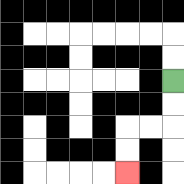{'start': '[7, 3]', 'end': '[5, 7]', 'path_directions': 'D,D,L,L,D,D', 'path_coordinates': '[[7, 3], [7, 4], [7, 5], [6, 5], [5, 5], [5, 6], [5, 7]]'}